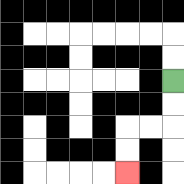{'start': '[7, 3]', 'end': '[5, 7]', 'path_directions': 'D,D,L,L,D,D', 'path_coordinates': '[[7, 3], [7, 4], [7, 5], [6, 5], [5, 5], [5, 6], [5, 7]]'}